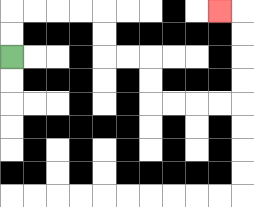{'start': '[0, 2]', 'end': '[9, 0]', 'path_directions': 'U,U,R,R,R,R,D,D,R,R,D,D,R,R,R,R,U,U,U,U,L', 'path_coordinates': '[[0, 2], [0, 1], [0, 0], [1, 0], [2, 0], [3, 0], [4, 0], [4, 1], [4, 2], [5, 2], [6, 2], [6, 3], [6, 4], [7, 4], [8, 4], [9, 4], [10, 4], [10, 3], [10, 2], [10, 1], [10, 0], [9, 0]]'}